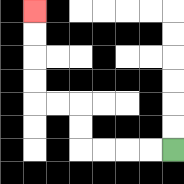{'start': '[7, 6]', 'end': '[1, 0]', 'path_directions': 'L,L,L,L,U,U,L,L,U,U,U,U', 'path_coordinates': '[[7, 6], [6, 6], [5, 6], [4, 6], [3, 6], [3, 5], [3, 4], [2, 4], [1, 4], [1, 3], [1, 2], [1, 1], [1, 0]]'}